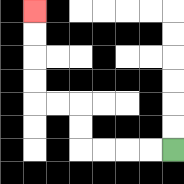{'start': '[7, 6]', 'end': '[1, 0]', 'path_directions': 'L,L,L,L,U,U,L,L,U,U,U,U', 'path_coordinates': '[[7, 6], [6, 6], [5, 6], [4, 6], [3, 6], [3, 5], [3, 4], [2, 4], [1, 4], [1, 3], [1, 2], [1, 1], [1, 0]]'}